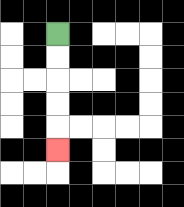{'start': '[2, 1]', 'end': '[2, 6]', 'path_directions': 'D,D,D,D,D', 'path_coordinates': '[[2, 1], [2, 2], [2, 3], [2, 4], [2, 5], [2, 6]]'}